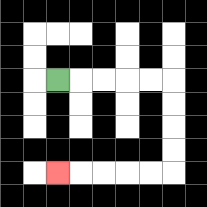{'start': '[2, 3]', 'end': '[2, 7]', 'path_directions': 'R,R,R,R,R,D,D,D,D,L,L,L,L,L', 'path_coordinates': '[[2, 3], [3, 3], [4, 3], [5, 3], [6, 3], [7, 3], [7, 4], [7, 5], [7, 6], [7, 7], [6, 7], [5, 7], [4, 7], [3, 7], [2, 7]]'}